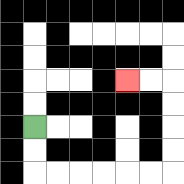{'start': '[1, 5]', 'end': '[5, 3]', 'path_directions': 'D,D,R,R,R,R,R,R,U,U,U,U,L,L', 'path_coordinates': '[[1, 5], [1, 6], [1, 7], [2, 7], [3, 7], [4, 7], [5, 7], [6, 7], [7, 7], [7, 6], [7, 5], [7, 4], [7, 3], [6, 3], [5, 3]]'}